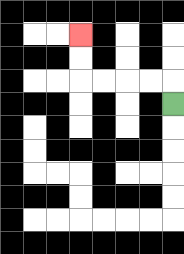{'start': '[7, 4]', 'end': '[3, 1]', 'path_directions': 'U,L,L,L,L,U,U', 'path_coordinates': '[[7, 4], [7, 3], [6, 3], [5, 3], [4, 3], [3, 3], [3, 2], [3, 1]]'}